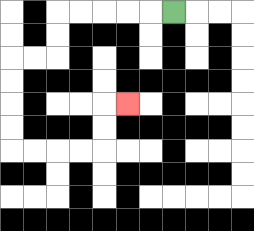{'start': '[7, 0]', 'end': '[5, 4]', 'path_directions': 'L,L,L,L,L,D,D,L,L,D,D,D,D,R,R,R,R,U,U,R', 'path_coordinates': '[[7, 0], [6, 0], [5, 0], [4, 0], [3, 0], [2, 0], [2, 1], [2, 2], [1, 2], [0, 2], [0, 3], [0, 4], [0, 5], [0, 6], [1, 6], [2, 6], [3, 6], [4, 6], [4, 5], [4, 4], [5, 4]]'}